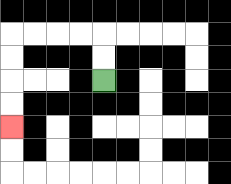{'start': '[4, 3]', 'end': '[0, 5]', 'path_directions': 'U,U,L,L,L,L,D,D,D,D', 'path_coordinates': '[[4, 3], [4, 2], [4, 1], [3, 1], [2, 1], [1, 1], [0, 1], [0, 2], [0, 3], [0, 4], [0, 5]]'}